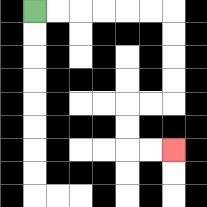{'start': '[1, 0]', 'end': '[7, 6]', 'path_directions': 'R,R,R,R,R,R,D,D,D,D,L,L,D,D,R,R', 'path_coordinates': '[[1, 0], [2, 0], [3, 0], [4, 0], [5, 0], [6, 0], [7, 0], [7, 1], [7, 2], [7, 3], [7, 4], [6, 4], [5, 4], [5, 5], [5, 6], [6, 6], [7, 6]]'}